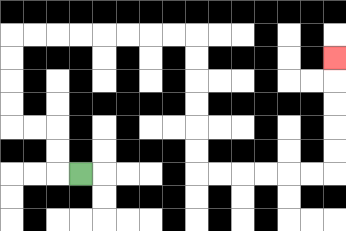{'start': '[3, 7]', 'end': '[14, 2]', 'path_directions': 'L,U,U,L,L,U,U,U,U,R,R,R,R,R,R,R,R,D,D,D,D,D,D,R,R,R,R,R,R,U,U,U,U,U', 'path_coordinates': '[[3, 7], [2, 7], [2, 6], [2, 5], [1, 5], [0, 5], [0, 4], [0, 3], [0, 2], [0, 1], [1, 1], [2, 1], [3, 1], [4, 1], [5, 1], [6, 1], [7, 1], [8, 1], [8, 2], [8, 3], [8, 4], [8, 5], [8, 6], [8, 7], [9, 7], [10, 7], [11, 7], [12, 7], [13, 7], [14, 7], [14, 6], [14, 5], [14, 4], [14, 3], [14, 2]]'}